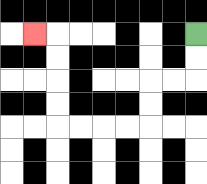{'start': '[8, 1]', 'end': '[1, 1]', 'path_directions': 'D,D,L,L,D,D,L,L,L,L,U,U,U,U,L', 'path_coordinates': '[[8, 1], [8, 2], [8, 3], [7, 3], [6, 3], [6, 4], [6, 5], [5, 5], [4, 5], [3, 5], [2, 5], [2, 4], [2, 3], [2, 2], [2, 1], [1, 1]]'}